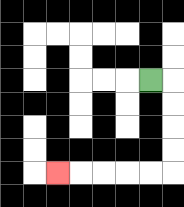{'start': '[6, 3]', 'end': '[2, 7]', 'path_directions': 'R,D,D,D,D,L,L,L,L,L', 'path_coordinates': '[[6, 3], [7, 3], [7, 4], [7, 5], [7, 6], [7, 7], [6, 7], [5, 7], [4, 7], [3, 7], [2, 7]]'}